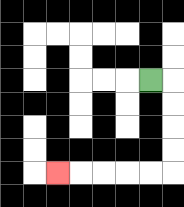{'start': '[6, 3]', 'end': '[2, 7]', 'path_directions': 'R,D,D,D,D,L,L,L,L,L', 'path_coordinates': '[[6, 3], [7, 3], [7, 4], [7, 5], [7, 6], [7, 7], [6, 7], [5, 7], [4, 7], [3, 7], [2, 7]]'}